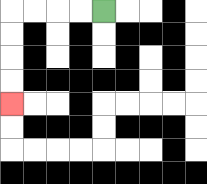{'start': '[4, 0]', 'end': '[0, 4]', 'path_directions': 'L,L,L,L,D,D,D,D', 'path_coordinates': '[[4, 0], [3, 0], [2, 0], [1, 0], [0, 0], [0, 1], [0, 2], [0, 3], [0, 4]]'}